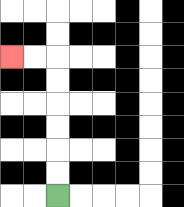{'start': '[2, 8]', 'end': '[0, 2]', 'path_directions': 'U,U,U,U,U,U,L,L', 'path_coordinates': '[[2, 8], [2, 7], [2, 6], [2, 5], [2, 4], [2, 3], [2, 2], [1, 2], [0, 2]]'}